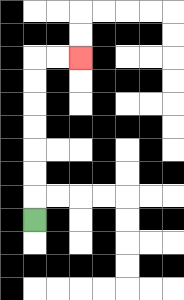{'start': '[1, 9]', 'end': '[3, 2]', 'path_directions': 'U,U,U,U,U,U,U,R,R', 'path_coordinates': '[[1, 9], [1, 8], [1, 7], [1, 6], [1, 5], [1, 4], [1, 3], [1, 2], [2, 2], [3, 2]]'}